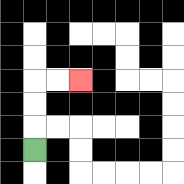{'start': '[1, 6]', 'end': '[3, 3]', 'path_directions': 'U,U,U,R,R', 'path_coordinates': '[[1, 6], [1, 5], [1, 4], [1, 3], [2, 3], [3, 3]]'}